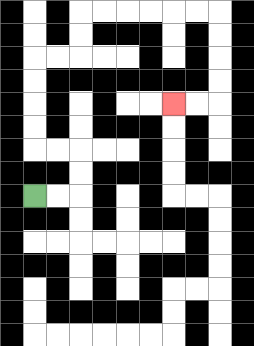{'start': '[1, 8]', 'end': '[7, 4]', 'path_directions': 'R,R,U,U,L,L,U,U,U,U,R,R,U,U,R,R,R,R,R,R,D,D,D,D,L,L', 'path_coordinates': '[[1, 8], [2, 8], [3, 8], [3, 7], [3, 6], [2, 6], [1, 6], [1, 5], [1, 4], [1, 3], [1, 2], [2, 2], [3, 2], [3, 1], [3, 0], [4, 0], [5, 0], [6, 0], [7, 0], [8, 0], [9, 0], [9, 1], [9, 2], [9, 3], [9, 4], [8, 4], [7, 4]]'}